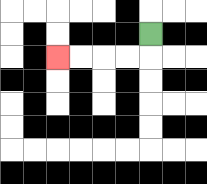{'start': '[6, 1]', 'end': '[2, 2]', 'path_directions': 'D,L,L,L,L', 'path_coordinates': '[[6, 1], [6, 2], [5, 2], [4, 2], [3, 2], [2, 2]]'}